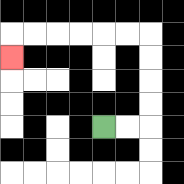{'start': '[4, 5]', 'end': '[0, 2]', 'path_directions': 'R,R,U,U,U,U,L,L,L,L,L,L,D', 'path_coordinates': '[[4, 5], [5, 5], [6, 5], [6, 4], [6, 3], [6, 2], [6, 1], [5, 1], [4, 1], [3, 1], [2, 1], [1, 1], [0, 1], [0, 2]]'}